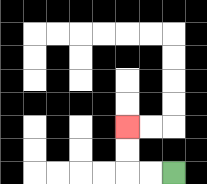{'start': '[7, 7]', 'end': '[5, 5]', 'path_directions': 'L,L,U,U', 'path_coordinates': '[[7, 7], [6, 7], [5, 7], [5, 6], [5, 5]]'}